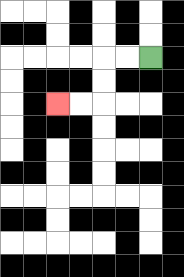{'start': '[6, 2]', 'end': '[2, 4]', 'path_directions': 'L,L,D,D,L,L', 'path_coordinates': '[[6, 2], [5, 2], [4, 2], [4, 3], [4, 4], [3, 4], [2, 4]]'}